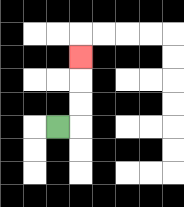{'start': '[2, 5]', 'end': '[3, 2]', 'path_directions': 'R,U,U,U', 'path_coordinates': '[[2, 5], [3, 5], [3, 4], [3, 3], [3, 2]]'}